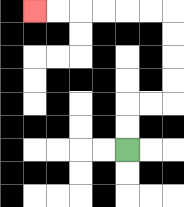{'start': '[5, 6]', 'end': '[1, 0]', 'path_directions': 'U,U,R,R,U,U,U,U,L,L,L,L,L,L', 'path_coordinates': '[[5, 6], [5, 5], [5, 4], [6, 4], [7, 4], [7, 3], [7, 2], [7, 1], [7, 0], [6, 0], [5, 0], [4, 0], [3, 0], [2, 0], [1, 0]]'}